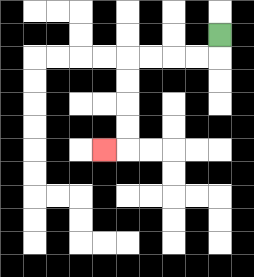{'start': '[9, 1]', 'end': '[4, 6]', 'path_directions': 'D,L,L,L,L,D,D,D,D,L', 'path_coordinates': '[[9, 1], [9, 2], [8, 2], [7, 2], [6, 2], [5, 2], [5, 3], [5, 4], [5, 5], [5, 6], [4, 6]]'}